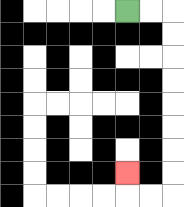{'start': '[5, 0]', 'end': '[5, 7]', 'path_directions': 'R,R,D,D,D,D,D,D,D,D,L,L,U', 'path_coordinates': '[[5, 0], [6, 0], [7, 0], [7, 1], [7, 2], [7, 3], [7, 4], [7, 5], [7, 6], [7, 7], [7, 8], [6, 8], [5, 8], [5, 7]]'}